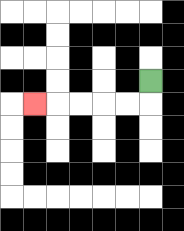{'start': '[6, 3]', 'end': '[1, 4]', 'path_directions': 'D,L,L,L,L,L', 'path_coordinates': '[[6, 3], [6, 4], [5, 4], [4, 4], [3, 4], [2, 4], [1, 4]]'}